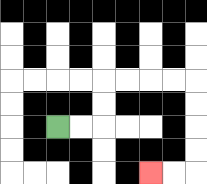{'start': '[2, 5]', 'end': '[6, 7]', 'path_directions': 'R,R,U,U,R,R,R,R,D,D,D,D,L,L', 'path_coordinates': '[[2, 5], [3, 5], [4, 5], [4, 4], [4, 3], [5, 3], [6, 3], [7, 3], [8, 3], [8, 4], [8, 5], [8, 6], [8, 7], [7, 7], [6, 7]]'}